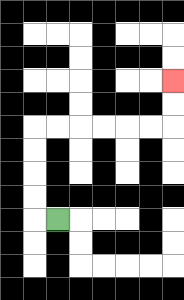{'start': '[2, 9]', 'end': '[7, 3]', 'path_directions': 'L,U,U,U,U,R,R,R,R,R,R,U,U', 'path_coordinates': '[[2, 9], [1, 9], [1, 8], [1, 7], [1, 6], [1, 5], [2, 5], [3, 5], [4, 5], [5, 5], [6, 5], [7, 5], [7, 4], [7, 3]]'}